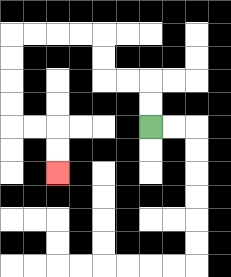{'start': '[6, 5]', 'end': '[2, 7]', 'path_directions': 'U,U,L,L,U,U,L,L,L,L,D,D,D,D,R,R,D,D', 'path_coordinates': '[[6, 5], [6, 4], [6, 3], [5, 3], [4, 3], [4, 2], [4, 1], [3, 1], [2, 1], [1, 1], [0, 1], [0, 2], [0, 3], [0, 4], [0, 5], [1, 5], [2, 5], [2, 6], [2, 7]]'}